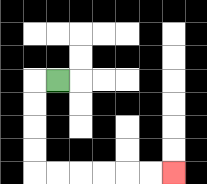{'start': '[2, 3]', 'end': '[7, 7]', 'path_directions': 'L,D,D,D,D,R,R,R,R,R,R', 'path_coordinates': '[[2, 3], [1, 3], [1, 4], [1, 5], [1, 6], [1, 7], [2, 7], [3, 7], [4, 7], [5, 7], [6, 7], [7, 7]]'}